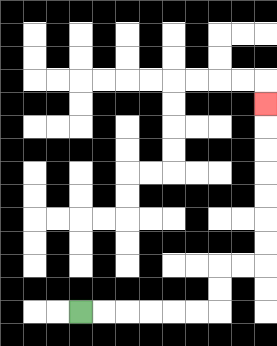{'start': '[3, 13]', 'end': '[11, 4]', 'path_directions': 'R,R,R,R,R,R,U,U,R,R,U,U,U,U,U,U,U', 'path_coordinates': '[[3, 13], [4, 13], [5, 13], [6, 13], [7, 13], [8, 13], [9, 13], [9, 12], [9, 11], [10, 11], [11, 11], [11, 10], [11, 9], [11, 8], [11, 7], [11, 6], [11, 5], [11, 4]]'}